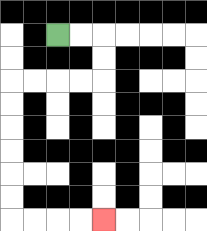{'start': '[2, 1]', 'end': '[4, 9]', 'path_directions': 'R,R,D,D,L,L,L,L,D,D,D,D,D,D,R,R,R,R', 'path_coordinates': '[[2, 1], [3, 1], [4, 1], [4, 2], [4, 3], [3, 3], [2, 3], [1, 3], [0, 3], [0, 4], [0, 5], [0, 6], [0, 7], [0, 8], [0, 9], [1, 9], [2, 9], [3, 9], [4, 9]]'}